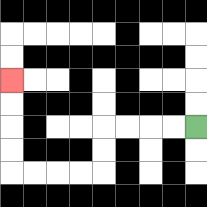{'start': '[8, 5]', 'end': '[0, 3]', 'path_directions': 'L,L,L,L,D,D,L,L,L,L,U,U,U,U', 'path_coordinates': '[[8, 5], [7, 5], [6, 5], [5, 5], [4, 5], [4, 6], [4, 7], [3, 7], [2, 7], [1, 7], [0, 7], [0, 6], [0, 5], [0, 4], [0, 3]]'}